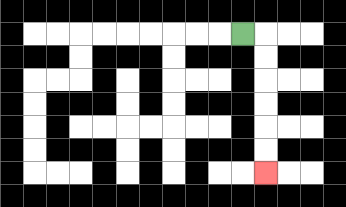{'start': '[10, 1]', 'end': '[11, 7]', 'path_directions': 'R,D,D,D,D,D,D', 'path_coordinates': '[[10, 1], [11, 1], [11, 2], [11, 3], [11, 4], [11, 5], [11, 6], [11, 7]]'}